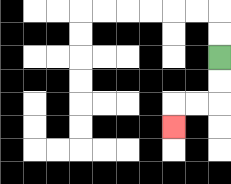{'start': '[9, 2]', 'end': '[7, 5]', 'path_directions': 'D,D,L,L,D', 'path_coordinates': '[[9, 2], [9, 3], [9, 4], [8, 4], [7, 4], [7, 5]]'}